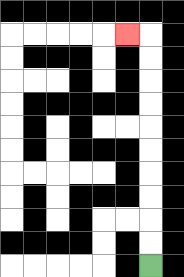{'start': '[6, 11]', 'end': '[5, 1]', 'path_directions': 'U,U,U,U,U,U,U,U,U,U,L', 'path_coordinates': '[[6, 11], [6, 10], [6, 9], [6, 8], [6, 7], [6, 6], [6, 5], [6, 4], [6, 3], [6, 2], [6, 1], [5, 1]]'}